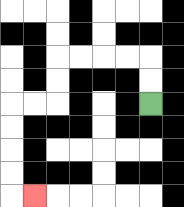{'start': '[6, 4]', 'end': '[1, 8]', 'path_directions': 'U,U,L,L,L,L,D,D,L,L,D,D,D,D,R', 'path_coordinates': '[[6, 4], [6, 3], [6, 2], [5, 2], [4, 2], [3, 2], [2, 2], [2, 3], [2, 4], [1, 4], [0, 4], [0, 5], [0, 6], [0, 7], [0, 8], [1, 8]]'}